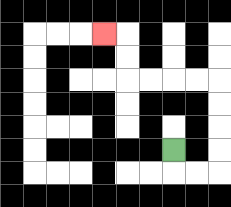{'start': '[7, 6]', 'end': '[4, 1]', 'path_directions': 'D,R,R,U,U,U,U,L,L,L,L,U,U,L', 'path_coordinates': '[[7, 6], [7, 7], [8, 7], [9, 7], [9, 6], [9, 5], [9, 4], [9, 3], [8, 3], [7, 3], [6, 3], [5, 3], [5, 2], [5, 1], [4, 1]]'}